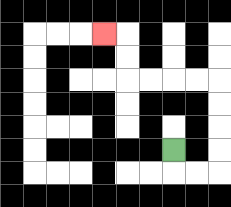{'start': '[7, 6]', 'end': '[4, 1]', 'path_directions': 'D,R,R,U,U,U,U,L,L,L,L,U,U,L', 'path_coordinates': '[[7, 6], [7, 7], [8, 7], [9, 7], [9, 6], [9, 5], [9, 4], [9, 3], [8, 3], [7, 3], [6, 3], [5, 3], [5, 2], [5, 1], [4, 1]]'}